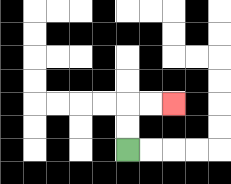{'start': '[5, 6]', 'end': '[7, 4]', 'path_directions': 'U,U,R,R', 'path_coordinates': '[[5, 6], [5, 5], [5, 4], [6, 4], [7, 4]]'}